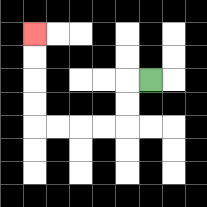{'start': '[6, 3]', 'end': '[1, 1]', 'path_directions': 'L,D,D,L,L,L,L,U,U,U,U', 'path_coordinates': '[[6, 3], [5, 3], [5, 4], [5, 5], [4, 5], [3, 5], [2, 5], [1, 5], [1, 4], [1, 3], [1, 2], [1, 1]]'}